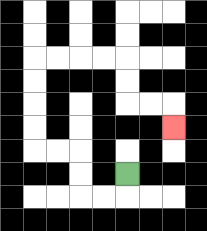{'start': '[5, 7]', 'end': '[7, 5]', 'path_directions': 'D,L,L,U,U,L,L,U,U,U,U,R,R,R,R,D,D,R,R,D', 'path_coordinates': '[[5, 7], [5, 8], [4, 8], [3, 8], [3, 7], [3, 6], [2, 6], [1, 6], [1, 5], [1, 4], [1, 3], [1, 2], [2, 2], [3, 2], [4, 2], [5, 2], [5, 3], [5, 4], [6, 4], [7, 4], [7, 5]]'}